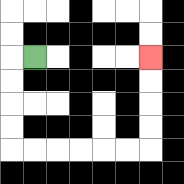{'start': '[1, 2]', 'end': '[6, 2]', 'path_directions': 'L,D,D,D,D,R,R,R,R,R,R,U,U,U,U', 'path_coordinates': '[[1, 2], [0, 2], [0, 3], [0, 4], [0, 5], [0, 6], [1, 6], [2, 6], [3, 6], [4, 6], [5, 6], [6, 6], [6, 5], [6, 4], [6, 3], [6, 2]]'}